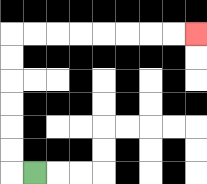{'start': '[1, 7]', 'end': '[8, 1]', 'path_directions': 'L,U,U,U,U,U,U,R,R,R,R,R,R,R,R', 'path_coordinates': '[[1, 7], [0, 7], [0, 6], [0, 5], [0, 4], [0, 3], [0, 2], [0, 1], [1, 1], [2, 1], [3, 1], [4, 1], [5, 1], [6, 1], [7, 1], [8, 1]]'}